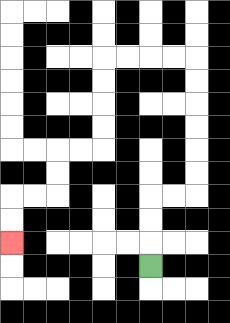{'start': '[6, 11]', 'end': '[0, 10]', 'path_directions': 'U,U,U,R,R,U,U,U,U,U,U,L,L,L,L,D,D,D,D,L,L,D,D,L,L,D,D', 'path_coordinates': '[[6, 11], [6, 10], [6, 9], [6, 8], [7, 8], [8, 8], [8, 7], [8, 6], [8, 5], [8, 4], [8, 3], [8, 2], [7, 2], [6, 2], [5, 2], [4, 2], [4, 3], [4, 4], [4, 5], [4, 6], [3, 6], [2, 6], [2, 7], [2, 8], [1, 8], [0, 8], [0, 9], [0, 10]]'}